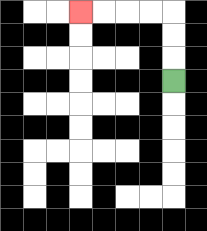{'start': '[7, 3]', 'end': '[3, 0]', 'path_directions': 'U,U,U,L,L,L,L', 'path_coordinates': '[[7, 3], [7, 2], [7, 1], [7, 0], [6, 0], [5, 0], [4, 0], [3, 0]]'}